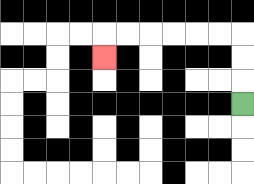{'start': '[10, 4]', 'end': '[4, 2]', 'path_directions': 'U,U,U,L,L,L,L,L,L,D', 'path_coordinates': '[[10, 4], [10, 3], [10, 2], [10, 1], [9, 1], [8, 1], [7, 1], [6, 1], [5, 1], [4, 1], [4, 2]]'}